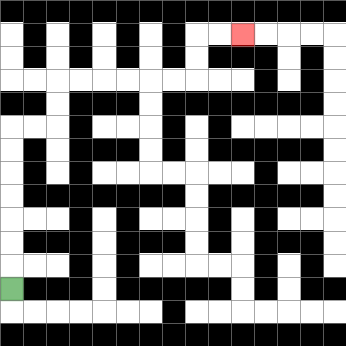{'start': '[0, 12]', 'end': '[10, 1]', 'path_directions': 'U,U,U,U,U,U,U,R,R,U,U,R,R,R,R,R,R,U,U,R,R', 'path_coordinates': '[[0, 12], [0, 11], [0, 10], [0, 9], [0, 8], [0, 7], [0, 6], [0, 5], [1, 5], [2, 5], [2, 4], [2, 3], [3, 3], [4, 3], [5, 3], [6, 3], [7, 3], [8, 3], [8, 2], [8, 1], [9, 1], [10, 1]]'}